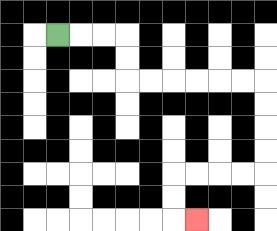{'start': '[2, 1]', 'end': '[8, 9]', 'path_directions': 'R,R,R,D,D,R,R,R,R,R,R,D,D,D,D,L,L,L,L,D,D,R', 'path_coordinates': '[[2, 1], [3, 1], [4, 1], [5, 1], [5, 2], [5, 3], [6, 3], [7, 3], [8, 3], [9, 3], [10, 3], [11, 3], [11, 4], [11, 5], [11, 6], [11, 7], [10, 7], [9, 7], [8, 7], [7, 7], [7, 8], [7, 9], [8, 9]]'}